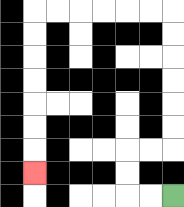{'start': '[7, 8]', 'end': '[1, 7]', 'path_directions': 'L,L,U,U,R,R,U,U,U,U,U,U,L,L,L,L,L,L,D,D,D,D,D,D,D', 'path_coordinates': '[[7, 8], [6, 8], [5, 8], [5, 7], [5, 6], [6, 6], [7, 6], [7, 5], [7, 4], [7, 3], [7, 2], [7, 1], [7, 0], [6, 0], [5, 0], [4, 0], [3, 0], [2, 0], [1, 0], [1, 1], [1, 2], [1, 3], [1, 4], [1, 5], [1, 6], [1, 7]]'}